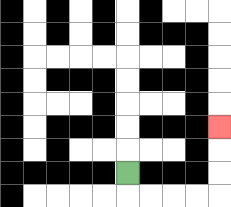{'start': '[5, 7]', 'end': '[9, 5]', 'path_directions': 'D,R,R,R,R,U,U,U', 'path_coordinates': '[[5, 7], [5, 8], [6, 8], [7, 8], [8, 8], [9, 8], [9, 7], [9, 6], [9, 5]]'}